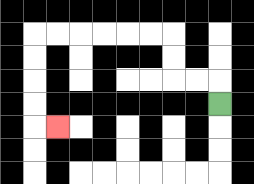{'start': '[9, 4]', 'end': '[2, 5]', 'path_directions': 'U,L,L,U,U,L,L,L,L,L,L,D,D,D,D,R', 'path_coordinates': '[[9, 4], [9, 3], [8, 3], [7, 3], [7, 2], [7, 1], [6, 1], [5, 1], [4, 1], [3, 1], [2, 1], [1, 1], [1, 2], [1, 3], [1, 4], [1, 5], [2, 5]]'}